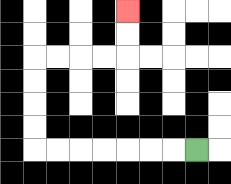{'start': '[8, 6]', 'end': '[5, 0]', 'path_directions': 'L,L,L,L,L,L,L,U,U,U,U,R,R,R,R,U,U', 'path_coordinates': '[[8, 6], [7, 6], [6, 6], [5, 6], [4, 6], [3, 6], [2, 6], [1, 6], [1, 5], [1, 4], [1, 3], [1, 2], [2, 2], [3, 2], [4, 2], [5, 2], [5, 1], [5, 0]]'}